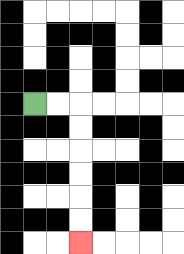{'start': '[1, 4]', 'end': '[3, 10]', 'path_directions': 'R,R,D,D,D,D,D,D', 'path_coordinates': '[[1, 4], [2, 4], [3, 4], [3, 5], [3, 6], [3, 7], [3, 8], [3, 9], [3, 10]]'}